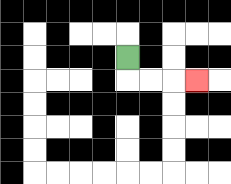{'start': '[5, 2]', 'end': '[8, 3]', 'path_directions': 'D,R,R,R', 'path_coordinates': '[[5, 2], [5, 3], [6, 3], [7, 3], [8, 3]]'}